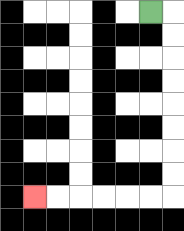{'start': '[6, 0]', 'end': '[1, 8]', 'path_directions': 'R,D,D,D,D,D,D,D,D,L,L,L,L,L,L', 'path_coordinates': '[[6, 0], [7, 0], [7, 1], [7, 2], [7, 3], [7, 4], [7, 5], [7, 6], [7, 7], [7, 8], [6, 8], [5, 8], [4, 8], [3, 8], [2, 8], [1, 8]]'}